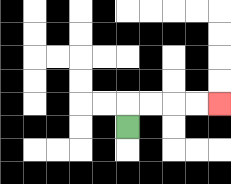{'start': '[5, 5]', 'end': '[9, 4]', 'path_directions': 'U,R,R,R,R', 'path_coordinates': '[[5, 5], [5, 4], [6, 4], [7, 4], [8, 4], [9, 4]]'}